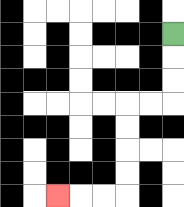{'start': '[7, 1]', 'end': '[2, 8]', 'path_directions': 'D,D,D,L,L,D,D,D,D,L,L,L', 'path_coordinates': '[[7, 1], [7, 2], [7, 3], [7, 4], [6, 4], [5, 4], [5, 5], [5, 6], [5, 7], [5, 8], [4, 8], [3, 8], [2, 8]]'}